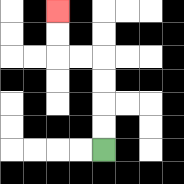{'start': '[4, 6]', 'end': '[2, 0]', 'path_directions': 'U,U,U,U,L,L,U,U', 'path_coordinates': '[[4, 6], [4, 5], [4, 4], [4, 3], [4, 2], [3, 2], [2, 2], [2, 1], [2, 0]]'}